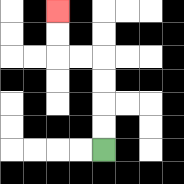{'start': '[4, 6]', 'end': '[2, 0]', 'path_directions': 'U,U,U,U,L,L,U,U', 'path_coordinates': '[[4, 6], [4, 5], [4, 4], [4, 3], [4, 2], [3, 2], [2, 2], [2, 1], [2, 0]]'}